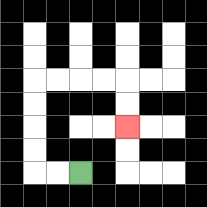{'start': '[3, 7]', 'end': '[5, 5]', 'path_directions': 'L,L,U,U,U,U,R,R,R,R,D,D', 'path_coordinates': '[[3, 7], [2, 7], [1, 7], [1, 6], [1, 5], [1, 4], [1, 3], [2, 3], [3, 3], [4, 3], [5, 3], [5, 4], [5, 5]]'}